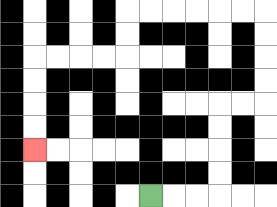{'start': '[6, 8]', 'end': '[1, 6]', 'path_directions': 'R,R,R,U,U,U,U,R,R,U,U,U,U,L,L,L,L,L,L,D,D,L,L,L,L,D,D,D,D', 'path_coordinates': '[[6, 8], [7, 8], [8, 8], [9, 8], [9, 7], [9, 6], [9, 5], [9, 4], [10, 4], [11, 4], [11, 3], [11, 2], [11, 1], [11, 0], [10, 0], [9, 0], [8, 0], [7, 0], [6, 0], [5, 0], [5, 1], [5, 2], [4, 2], [3, 2], [2, 2], [1, 2], [1, 3], [1, 4], [1, 5], [1, 6]]'}